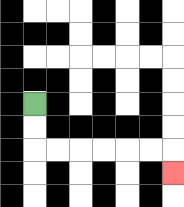{'start': '[1, 4]', 'end': '[7, 7]', 'path_directions': 'D,D,R,R,R,R,R,R,D', 'path_coordinates': '[[1, 4], [1, 5], [1, 6], [2, 6], [3, 6], [4, 6], [5, 6], [6, 6], [7, 6], [7, 7]]'}